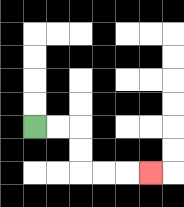{'start': '[1, 5]', 'end': '[6, 7]', 'path_directions': 'R,R,D,D,R,R,R', 'path_coordinates': '[[1, 5], [2, 5], [3, 5], [3, 6], [3, 7], [4, 7], [5, 7], [6, 7]]'}